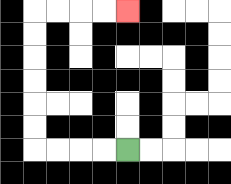{'start': '[5, 6]', 'end': '[5, 0]', 'path_directions': 'L,L,L,L,U,U,U,U,U,U,R,R,R,R', 'path_coordinates': '[[5, 6], [4, 6], [3, 6], [2, 6], [1, 6], [1, 5], [1, 4], [1, 3], [1, 2], [1, 1], [1, 0], [2, 0], [3, 0], [4, 0], [5, 0]]'}